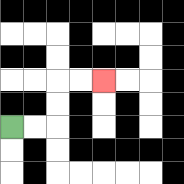{'start': '[0, 5]', 'end': '[4, 3]', 'path_directions': 'R,R,U,U,R,R', 'path_coordinates': '[[0, 5], [1, 5], [2, 5], [2, 4], [2, 3], [3, 3], [4, 3]]'}